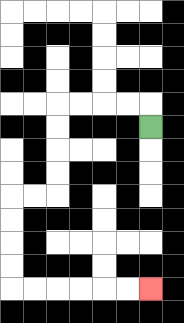{'start': '[6, 5]', 'end': '[6, 12]', 'path_directions': 'U,L,L,L,L,D,D,D,D,L,L,D,D,D,D,R,R,R,R,R,R', 'path_coordinates': '[[6, 5], [6, 4], [5, 4], [4, 4], [3, 4], [2, 4], [2, 5], [2, 6], [2, 7], [2, 8], [1, 8], [0, 8], [0, 9], [0, 10], [0, 11], [0, 12], [1, 12], [2, 12], [3, 12], [4, 12], [5, 12], [6, 12]]'}